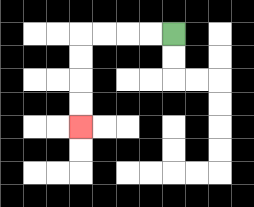{'start': '[7, 1]', 'end': '[3, 5]', 'path_directions': 'L,L,L,L,D,D,D,D', 'path_coordinates': '[[7, 1], [6, 1], [5, 1], [4, 1], [3, 1], [3, 2], [3, 3], [3, 4], [3, 5]]'}